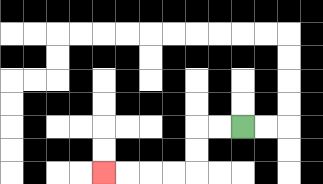{'start': '[10, 5]', 'end': '[4, 7]', 'path_directions': 'L,L,D,D,L,L,L,L', 'path_coordinates': '[[10, 5], [9, 5], [8, 5], [8, 6], [8, 7], [7, 7], [6, 7], [5, 7], [4, 7]]'}